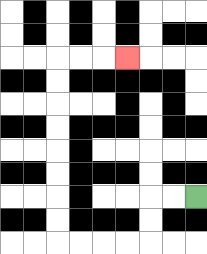{'start': '[8, 8]', 'end': '[5, 2]', 'path_directions': 'L,L,D,D,L,L,L,L,U,U,U,U,U,U,U,U,R,R,R', 'path_coordinates': '[[8, 8], [7, 8], [6, 8], [6, 9], [6, 10], [5, 10], [4, 10], [3, 10], [2, 10], [2, 9], [2, 8], [2, 7], [2, 6], [2, 5], [2, 4], [2, 3], [2, 2], [3, 2], [4, 2], [5, 2]]'}